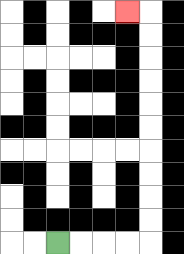{'start': '[2, 10]', 'end': '[5, 0]', 'path_directions': 'R,R,R,R,U,U,U,U,U,U,U,U,U,U,L', 'path_coordinates': '[[2, 10], [3, 10], [4, 10], [5, 10], [6, 10], [6, 9], [6, 8], [6, 7], [6, 6], [6, 5], [6, 4], [6, 3], [6, 2], [6, 1], [6, 0], [5, 0]]'}